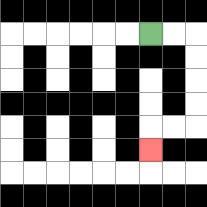{'start': '[6, 1]', 'end': '[6, 6]', 'path_directions': 'R,R,D,D,D,D,L,L,D', 'path_coordinates': '[[6, 1], [7, 1], [8, 1], [8, 2], [8, 3], [8, 4], [8, 5], [7, 5], [6, 5], [6, 6]]'}